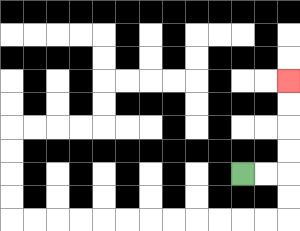{'start': '[10, 7]', 'end': '[12, 3]', 'path_directions': 'R,R,U,U,U,U', 'path_coordinates': '[[10, 7], [11, 7], [12, 7], [12, 6], [12, 5], [12, 4], [12, 3]]'}